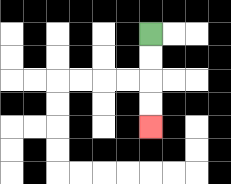{'start': '[6, 1]', 'end': '[6, 5]', 'path_directions': 'D,D,D,D', 'path_coordinates': '[[6, 1], [6, 2], [6, 3], [6, 4], [6, 5]]'}